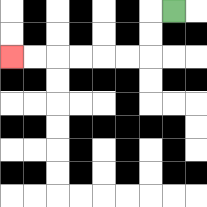{'start': '[7, 0]', 'end': '[0, 2]', 'path_directions': 'L,D,D,L,L,L,L,L,L', 'path_coordinates': '[[7, 0], [6, 0], [6, 1], [6, 2], [5, 2], [4, 2], [3, 2], [2, 2], [1, 2], [0, 2]]'}